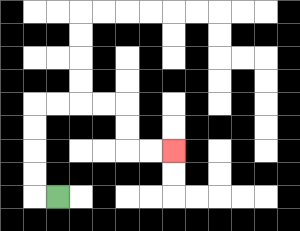{'start': '[2, 8]', 'end': '[7, 6]', 'path_directions': 'L,U,U,U,U,R,R,R,R,D,D,R,R', 'path_coordinates': '[[2, 8], [1, 8], [1, 7], [1, 6], [1, 5], [1, 4], [2, 4], [3, 4], [4, 4], [5, 4], [5, 5], [5, 6], [6, 6], [7, 6]]'}